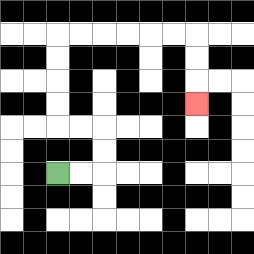{'start': '[2, 7]', 'end': '[8, 4]', 'path_directions': 'R,R,U,U,L,L,U,U,U,U,R,R,R,R,R,R,D,D,D', 'path_coordinates': '[[2, 7], [3, 7], [4, 7], [4, 6], [4, 5], [3, 5], [2, 5], [2, 4], [2, 3], [2, 2], [2, 1], [3, 1], [4, 1], [5, 1], [6, 1], [7, 1], [8, 1], [8, 2], [8, 3], [8, 4]]'}